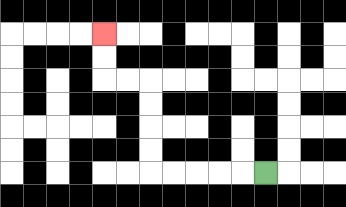{'start': '[11, 7]', 'end': '[4, 1]', 'path_directions': 'L,L,L,L,L,U,U,U,U,L,L,U,U', 'path_coordinates': '[[11, 7], [10, 7], [9, 7], [8, 7], [7, 7], [6, 7], [6, 6], [6, 5], [6, 4], [6, 3], [5, 3], [4, 3], [4, 2], [4, 1]]'}